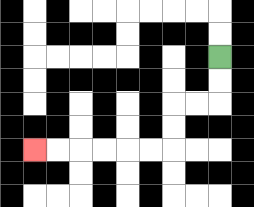{'start': '[9, 2]', 'end': '[1, 6]', 'path_directions': 'D,D,L,L,D,D,L,L,L,L,L,L', 'path_coordinates': '[[9, 2], [9, 3], [9, 4], [8, 4], [7, 4], [7, 5], [7, 6], [6, 6], [5, 6], [4, 6], [3, 6], [2, 6], [1, 6]]'}